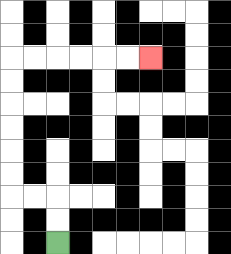{'start': '[2, 10]', 'end': '[6, 2]', 'path_directions': 'U,U,L,L,U,U,U,U,U,U,R,R,R,R,R,R', 'path_coordinates': '[[2, 10], [2, 9], [2, 8], [1, 8], [0, 8], [0, 7], [0, 6], [0, 5], [0, 4], [0, 3], [0, 2], [1, 2], [2, 2], [3, 2], [4, 2], [5, 2], [6, 2]]'}